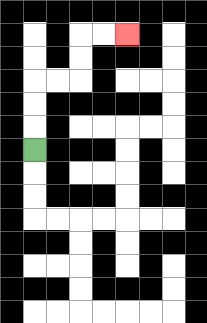{'start': '[1, 6]', 'end': '[5, 1]', 'path_directions': 'U,U,U,R,R,U,U,R,R', 'path_coordinates': '[[1, 6], [1, 5], [1, 4], [1, 3], [2, 3], [3, 3], [3, 2], [3, 1], [4, 1], [5, 1]]'}